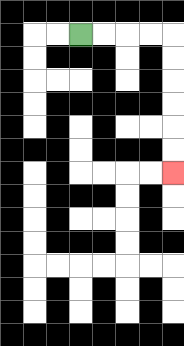{'start': '[3, 1]', 'end': '[7, 7]', 'path_directions': 'R,R,R,R,D,D,D,D,D,D', 'path_coordinates': '[[3, 1], [4, 1], [5, 1], [6, 1], [7, 1], [7, 2], [7, 3], [7, 4], [7, 5], [7, 6], [7, 7]]'}